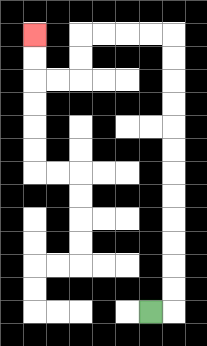{'start': '[6, 13]', 'end': '[1, 1]', 'path_directions': 'R,U,U,U,U,U,U,U,U,U,U,U,U,L,L,L,L,D,D,L,L,U,U', 'path_coordinates': '[[6, 13], [7, 13], [7, 12], [7, 11], [7, 10], [7, 9], [7, 8], [7, 7], [7, 6], [7, 5], [7, 4], [7, 3], [7, 2], [7, 1], [6, 1], [5, 1], [4, 1], [3, 1], [3, 2], [3, 3], [2, 3], [1, 3], [1, 2], [1, 1]]'}